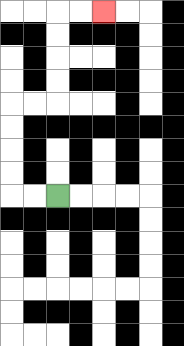{'start': '[2, 8]', 'end': '[4, 0]', 'path_directions': 'L,L,U,U,U,U,R,R,U,U,U,U,R,R', 'path_coordinates': '[[2, 8], [1, 8], [0, 8], [0, 7], [0, 6], [0, 5], [0, 4], [1, 4], [2, 4], [2, 3], [2, 2], [2, 1], [2, 0], [3, 0], [4, 0]]'}